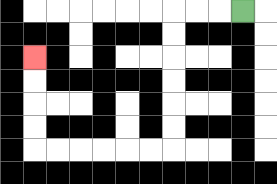{'start': '[10, 0]', 'end': '[1, 2]', 'path_directions': 'L,L,L,D,D,D,D,D,D,L,L,L,L,L,L,U,U,U,U', 'path_coordinates': '[[10, 0], [9, 0], [8, 0], [7, 0], [7, 1], [7, 2], [7, 3], [7, 4], [7, 5], [7, 6], [6, 6], [5, 6], [4, 6], [3, 6], [2, 6], [1, 6], [1, 5], [1, 4], [1, 3], [1, 2]]'}